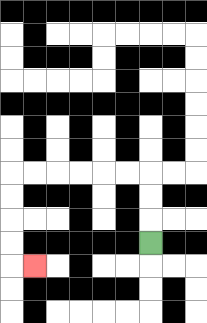{'start': '[6, 10]', 'end': '[1, 11]', 'path_directions': 'U,U,U,L,L,L,L,L,L,D,D,D,D,R', 'path_coordinates': '[[6, 10], [6, 9], [6, 8], [6, 7], [5, 7], [4, 7], [3, 7], [2, 7], [1, 7], [0, 7], [0, 8], [0, 9], [0, 10], [0, 11], [1, 11]]'}